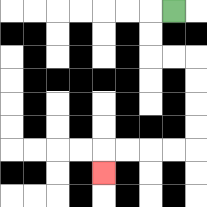{'start': '[7, 0]', 'end': '[4, 7]', 'path_directions': 'L,D,D,R,R,D,D,D,D,L,L,L,L,D', 'path_coordinates': '[[7, 0], [6, 0], [6, 1], [6, 2], [7, 2], [8, 2], [8, 3], [8, 4], [8, 5], [8, 6], [7, 6], [6, 6], [5, 6], [4, 6], [4, 7]]'}